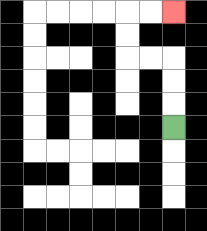{'start': '[7, 5]', 'end': '[7, 0]', 'path_directions': 'U,U,U,L,L,U,U,R,R', 'path_coordinates': '[[7, 5], [7, 4], [7, 3], [7, 2], [6, 2], [5, 2], [5, 1], [5, 0], [6, 0], [7, 0]]'}